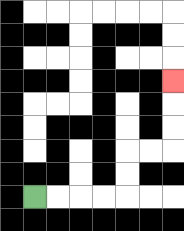{'start': '[1, 8]', 'end': '[7, 3]', 'path_directions': 'R,R,R,R,U,U,R,R,U,U,U', 'path_coordinates': '[[1, 8], [2, 8], [3, 8], [4, 8], [5, 8], [5, 7], [5, 6], [6, 6], [7, 6], [7, 5], [7, 4], [7, 3]]'}